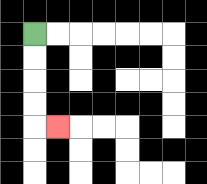{'start': '[1, 1]', 'end': '[2, 5]', 'path_directions': 'D,D,D,D,R', 'path_coordinates': '[[1, 1], [1, 2], [1, 3], [1, 4], [1, 5], [2, 5]]'}